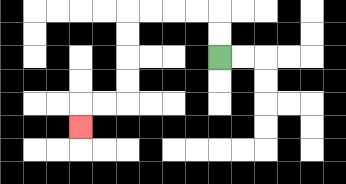{'start': '[9, 2]', 'end': '[3, 5]', 'path_directions': 'U,U,L,L,L,L,D,D,D,D,L,L,D', 'path_coordinates': '[[9, 2], [9, 1], [9, 0], [8, 0], [7, 0], [6, 0], [5, 0], [5, 1], [5, 2], [5, 3], [5, 4], [4, 4], [3, 4], [3, 5]]'}